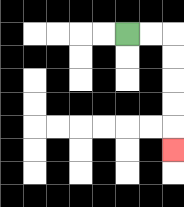{'start': '[5, 1]', 'end': '[7, 6]', 'path_directions': 'R,R,D,D,D,D,D', 'path_coordinates': '[[5, 1], [6, 1], [7, 1], [7, 2], [7, 3], [7, 4], [7, 5], [7, 6]]'}